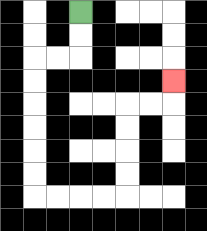{'start': '[3, 0]', 'end': '[7, 3]', 'path_directions': 'D,D,L,L,D,D,D,D,D,D,R,R,R,R,U,U,U,U,R,R,U', 'path_coordinates': '[[3, 0], [3, 1], [3, 2], [2, 2], [1, 2], [1, 3], [1, 4], [1, 5], [1, 6], [1, 7], [1, 8], [2, 8], [3, 8], [4, 8], [5, 8], [5, 7], [5, 6], [5, 5], [5, 4], [6, 4], [7, 4], [7, 3]]'}